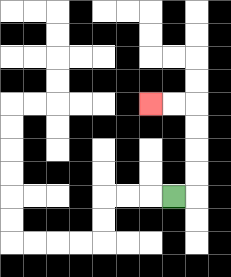{'start': '[7, 8]', 'end': '[6, 4]', 'path_directions': 'R,U,U,U,U,L,L', 'path_coordinates': '[[7, 8], [8, 8], [8, 7], [8, 6], [8, 5], [8, 4], [7, 4], [6, 4]]'}